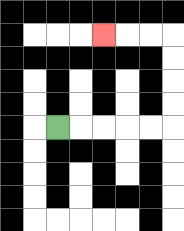{'start': '[2, 5]', 'end': '[4, 1]', 'path_directions': 'R,R,R,R,R,U,U,U,U,L,L,L', 'path_coordinates': '[[2, 5], [3, 5], [4, 5], [5, 5], [6, 5], [7, 5], [7, 4], [7, 3], [7, 2], [7, 1], [6, 1], [5, 1], [4, 1]]'}